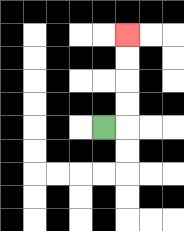{'start': '[4, 5]', 'end': '[5, 1]', 'path_directions': 'R,U,U,U,U', 'path_coordinates': '[[4, 5], [5, 5], [5, 4], [5, 3], [5, 2], [5, 1]]'}